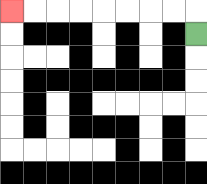{'start': '[8, 1]', 'end': '[0, 0]', 'path_directions': 'U,L,L,L,L,L,L,L,L', 'path_coordinates': '[[8, 1], [8, 0], [7, 0], [6, 0], [5, 0], [4, 0], [3, 0], [2, 0], [1, 0], [0, 0]]'}